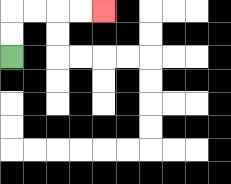{'start': '[0, 2]', 'end': '[4, 0]', 'path_directions': 'U,U,R,R,R,R', 'path_coordinates': '[[0, 2], [0, 1], [0, 0], [1, 0], [2, 0], [3, 0], [4, 0]]'}